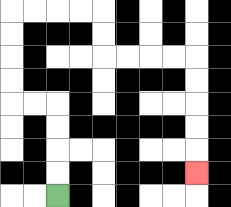{'start': '[2, 8]', 'end': '[8, 7]', 'path_directions': 'U,U,U,U,L,L,U,U,U,U,R,R,R,R,D,D,R,R,R,R,D,D,D,D,D', 'path_coordinates': '[[2, 8], [2, 7], [2, 6], [2, 5], [2, 4], [1, 4], [0, 4], [0, 3], [0, 2], [0, 1], [0, 0], [1, 0], [2, 0], [3, 0], [4, 0], [4, 1], [4, 2], [5, 2], [6, 2], [7, 2], [8, 2], [8, 3], [8, 4], [8, 5], [8, 6], [8, 7]]'}